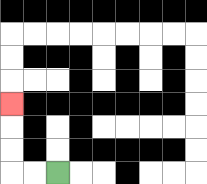{'start': '[2, 7]', 'end': '[0, 4]', 'path_directions': 'L,L,U,U,U', 'path_coordinates': '[[2, 7], [1, 7], [0, 7], [0, 6], [0, 5], [0, 4]]'}